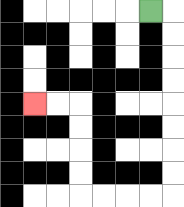{'start': '[6, 0]', 'end': '[1, 4]', 'path_directions': 'R,D,D,D,D,D,D,D,D,L,L,L,L,U,U,U,U,L,L', 'path_coordinates': '[[6, 0], [7, 0], [7, 1], [7, 2], [7, 3], [7, 4], [7, 5], [7, 6], [7, 7], [7, 8], [6, 8], [5, 8], [4, 8], [3, 8], [3, 7], [3, 6], [3, 5], [3, 4], [2, 4], [1, 4]]'}